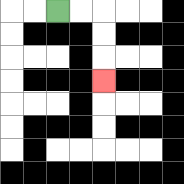{'start': '[2, 0]', 'end': '[4, 3]', 'path_directions': 'R,R,D,D,D', 'path_coordinates': '[[2, 0], [3, 0], [4, 0], [4, 1], [4, 2], [4, 3]]'}